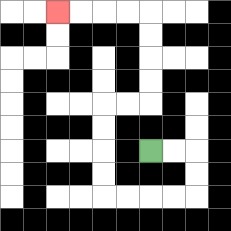{'start': '[6, 6]', 'end': '[2, 0]', 'path_directions': 'R,R,D,D,L,L,L,L,U,U,U,U,R,R,U,U,U,U,L,L,L,L', 'path_coordinates': '[[6, 6], [7, 6], [8, 6], [8, 7], [8, 8], [7, 8], [6, 8], [5, 8], [4, 8], [4, 7], [4, 6], [4, 5], [4, 4], [5, 4], [6, 4], [6, 3], [6, 2], [6, 1], [6, 0], [5, 0], [4, 0], [3, 0], [2, 0]]'}